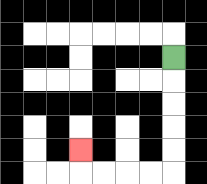{'start': '[7, 2]', 'end': '[3, 6]', 'path_directions': 'D,D,D,D,D,L,L,L,L,U', 'path_coordinates': '[[7, 2], [7, 3], [7, 4], [7, 5], [7, 6], [7, 7], [6, 7], [5, 7], [4, 7], [3, 7], [3, 6]]'}